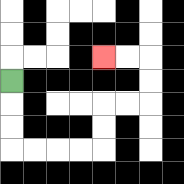{'start': '[0, 3]', 'end': '[4, 2]', 'path_directions': 'D,D,D,R,R,R,R,U,U,R,R,U,U,L,L', 'path_coordinates': '[[0, 3], [0, 4], [0, 5], [0, 6], [1, 6], [2, 6], [3, 6], [4, 6], [4, 5], [4, 4], [5, 4], [6, 4], [6, 3], [6, 2], [5, 2], [4, 2]]'}